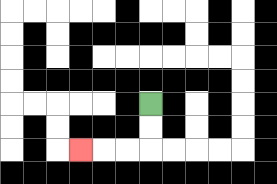{'start': '[6, 4]', 'end': '[3, 6]', 'path_directions': 'D,D,L,L,L', 'path_coordinates': '[[6, 4], [6, 5], [6, 6], [5, 6], [4, 6], [3, 6]]'}